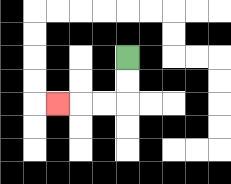{'start': '[5, 2]', 'end': '[2, 4]', 'path_directions': 'D,D,L,L,L', 'path_coordinates': '[[5, 2], [5, 3], [5, 4], [4, 4], [3, 4], [2, 4]]'}